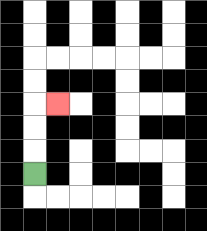{'start': '[1, 7]', 'end': '[2, 4]', 'path_directions': 'U,U,U,R', 'path_coordinates': '[[1, 7], [1, 6], [1, 5], [1, 4], [2, 4]]'}